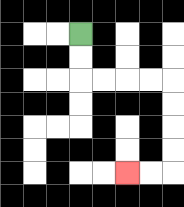{'start': '[3, 1]', 'end': '[5, 7]', 'path_directions': 'D,D,R,R,R,R,D,D,D,D,L,L', 'path_coordinates': '[[3, 1], [3, 2], [3, 3], [4, 3], [5, 3], [6, 3], [7, 3], [7, 4], [7, 5], [7, 6], [7, 7], [6, 7], [5, 7]]'}